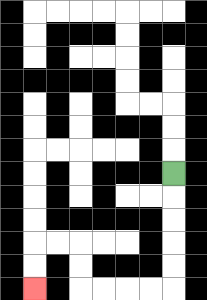{'start': '[7, 7]', 'end': '[1, 12]', 'path_directions': 'D,D,D,D,D,L,L,L,L,U,U,L,L,D,D', 'path_coordinates': '[[7, 7], [7, 8], [7, 9], [7, 10], [7, 11], [7, 12], [6, 12], [5, 12], [4, 12], [3, 12], [3, 11], [3, 10], [2, 10], [1, 10], [1, 11], [1, 12]]'}